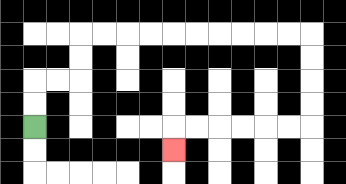{'start': '[1, 5]', 'end': '[7, 6]', 'path_directions': 'U,U,R,R,U,U,R,R,R,R,R,R,R,R,R,R,D,D,D,D,L,L,L,L,L,L,D', 'path_coordinates': '[[1, 5], [1, 4], [1, 3], [2, 3], [3, 3], [3, 2], [3, 1], [4, 1], [5, 1], [6, 1], [7, 1], [8, 1], [9, 1], [10, 1], [11, 1], [12, 1], [13, 1], [13, 2], [13, 3], [13, 4], [13, 5], [12, 5], [11, 5], [10, 5], [9, 5], [8, 5], [7, 5], [7, 6]]'}